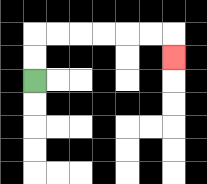{'start': '[1, 3]', 'end': '[7, 2]', 'path_directions': 'U,U,R,R,R,R,R,R,D', 'path_coordinates': '[[1, 3], [1, 2], [1, 1], [2, 1], [3, 1], [4, 1], [5, 1], [6, 1], [7, 1], [7, 2]]'}